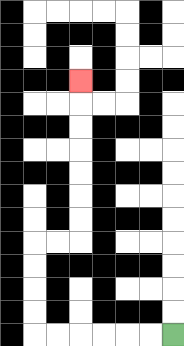{'start': '[7, 14]', 'end': '[3, 3]', 'path_directions': 'L,L,L,L,L,L,U,U,U,U,R,R,U,U,U,U,U,U,U', 'path_coordinates': '[[7, 14], [6, 14], [5, 14], [4, 14], [3, 14], [2, 14], [1, 14], [1, 13], [1, 12], [1, 11], [1, 10], [2, 10], [3, 10], [3, 9], [3, 8], [3, 7], [3, 6], [3, 5], [3, 4], [3, 3]]'}